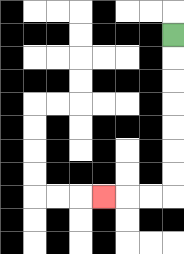{'start': '[7, 1]', 'end': '[4, 8]', 'path_directions': 'D,D,D,D,D,D,D,L,L,L', 'path_coordinates': '[[7, 1], [7, 2], [7, 3], [7, 4], [7, 5], [7, 6], [7, 7], [7, 8], [6, 8], [5, 8], [4, 8]]'}